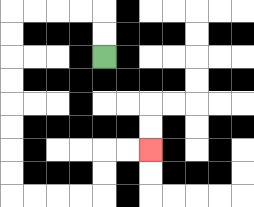{'start': '[4, 2]', 'end': '[6, 6]', 'path_directions': 'U,U,L,L,L,L,D,D,D,D,D,D,D,D,R,R,R,R,U,U,R,R', 'path_coordinates': '[[4, 2], [4, 1], [4, 0], [3, 0], [2, 0], [1, 0], [0, 0], [0, 1], [0, 2], [0, 3], [0, 4], [0, 5], [0, 6], [0, 7], [0, 8], [1, 8], [2, 8], [3, 8], [4, 8], [4, 7], [4, 6], [5, 6], [6, 6]]'}